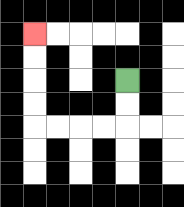{'start': '[5, 3]', 'end': '[1, 1]', 'path_directions': 'D,D,L,L,L,L,U,U,U,U', 'path_coordinates': '[[5, 3], [5, 4], [5, 5], [4, 5], [3, 5], [2, 5], [1, 5], [1, 4], [1, 3], [1, 2], [1, 1]]'}